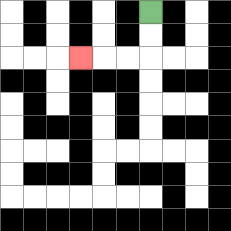{'start': '[6, 0]', 'end': '[3, 2]', 'path_directions': 'D,D,L,L,L', 'path_coordinates': '[[6, 0], [6, 1], [6, 2], [5, 2], [4, 2], [3, 2]]'}